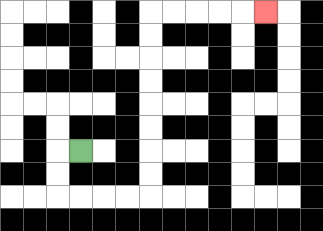{'start': '[3, 6]', 'end': '[11, 0]', 'path_directions': 'L,D,D,R,R,R,R,U,U,U,U,U,U,U,U,R,R,R,R,R', 'path_coordinates': '[[3, 6], [2, 6], [2, 7], [2, 8], [3, 8], [4, 8], [5, 8], [6, 8], [6, 7], [6, 6], [6, 5], [6, 4], [6, 3], [6, 2], [6, 1], [6, 0], [7, 0], [8, 0], [9, 0], [10, 0], [11, 0]]'}